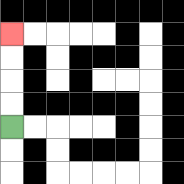{'start': '[0, 5]', 'end': '[0, 1]', 'path_directions': 'U,U,U,U', 'path_coordinates': '[[0, 5], [0, 4], [0, 3], [0, 2], [0, 1]]'}